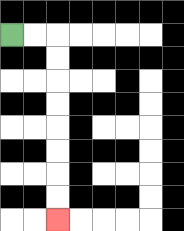{'start': '[0, 1]', 'end': '[2, 9]', 'path_directions': 'R,R,D,D,D,D,D,D,D,D', 'path_coordinates': '[[0, 1], [1, 1], [2, 1], [2, 2], [2, 3], [2, 4], [2, 5], [2, 6], [2, 7], [2, 8], [2, 9]]'}